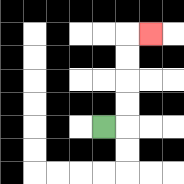{'start': '[4, 5]', 'end': '[6, 1]', 'path_directions': 'R,U,U,U,U,R', 'path_coordinates': '[[4, 5], [5, 5], [5, 4], [5, 3], [5, 2], [5, 1], [6, 1]]'}